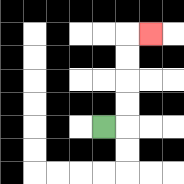{'start': '[4, 5]', 'end': '[6, 1]', 'path_directions': 'R,U,U,U,U,R', 'path_coordinates': '[[4, 5], [5, 5], [5, 4], [5, 3], [5, 2], [5, 1], [6, 1]]'}